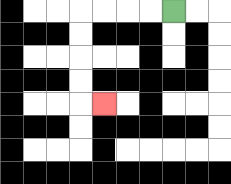{'start': '[7, 0]', 'end': '[4, 4]', 'path_directions': 'L,L,L,L,D,D,D,D,R', 'path_coordinates': '[[7, 0], [6, 0], [5, 0], [4, 0], [3, 0], [3, 1], [3, 2], [3, 3], [3, 4], [4, 4]]'}